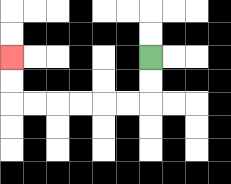{'start': '[6, 2]', 'end': '[0, 2]', 'path_directions': 'D,D,L,L,L,L,L,L,U,U', 'path_coordinates': '[[6, 2], [6, 3], [6, 4], [5, 4], [4, 4], [3, 4], [2, 4], [1, 4], [0, 4], [0, 3], [0, 2]]'}